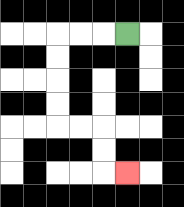{'start': '[5, 1]', 'end': '[5, 7]', 'path_directions': 'L,L,L,D,D,D,D,R,R,D,D,R', 'path_coordinates': '[[5, 1], [4, 1], [3, 1], [2, 1], [2, 2], [2, 3], [2, 4], [2, 5], [3, 5], [4, 5], [4, 6], [4, 7], [5, 7]]'}